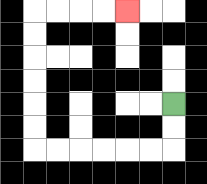{'start': '[7, 4]', 'end': '[5, 0]', 'path_directions': 'D,D,L,L,L,L,L,L,U,U,U,U,U,U,R,R,R,R', 'path_coordinates': '[[7, 4], [7, 5], [7, 6], [6, 6], [5, 6], [4, 6], [3, 6], [2, 6], [1, 6], [1, 5], [1, 4], [1, 3], [1, 2], [1, 1], [1, 0], [2, 0], [3, 0], [4, 0], [5, 0]]'}